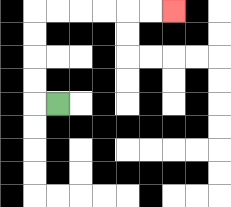{'start': '[2, 4]', 'end': '[7, 0]', 'path_directions': 'L,U,U,U,U,R,R,R,R,R,R', 'path_coordinates': '[[2, 4], [1, 4], [1, 3], [1, 2], [1, 1], [1, 0], [2, 0], [3, 0], [4, 0], [5, 0], [6, 0], [7, 0]]'}